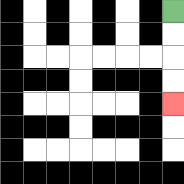{'start': '[7, 0]', 'end': '[7, 4]', 'path_directions': 'D,D,D,D', 'path_coordinates': '[[7, 0], [7, 1], [7, 2], [7, 3], [7, 4]]'}